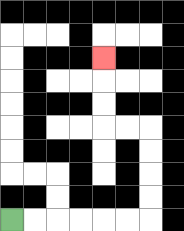{'start': '[0, 9]', 'end': '[4, 2]', 'path_directions': 'R,R,R,R,R,R,U,U,U,U,L,L,U,U,U', 'path_coordinates': '[[0, 9], [1, 9], [2, 9], [3, 9], [4, 9], [5, 9], [6, 9], [6, 8], [6, 7], [6, 6], [6, 5], [5, 5], [4, 5], [4, 4], [4, 3], [4, 2]]'}